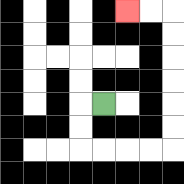{'start': '[4, 4]', 'end': '[5, 0]', 'path_directions': 'L,D,D,R,R,R,R,U,U,U,U,U,U,L,L', 'path_coordinates': '[[4, 4], [3, 4], [3, 5], [3, 6], [4, 6], [5, 6], [6, 6], [7, 6], [7, 5], [7, 4], [7, 3], [7, 2], [7, 1], [7, 0], [6, 0], [5, 0]]'}